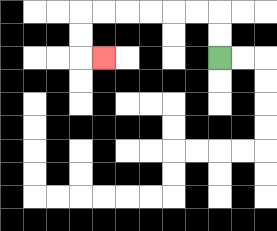{'start': '[9, 2]', 'end': '[4, 2]', 'path_directions': 'U,U,L,L,L,L,L,L,D,D,R', 'path_coordinates': '[[9, 2], [9, 1], [9, 0], [8, 0], [7, 0], [6, 0], [5, 0], [4, 0], [3, 0], [3, 1], [3, 2], [4, 2]]'}